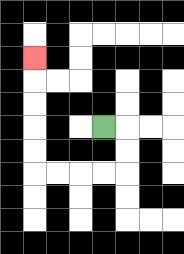{'start': '[4, 5]', 'end': '[1, 2]', 'path_directions': 'R,D,D,L,L,L,L,U,U,U,U,U', 'path_coordinates': '[[4, 5], [5, 5], [5, 6], [5, 7], [4, 7], [3, 7], [2, 7], [1, 7], [1, 6], [1, 5], [1, 4], [1, 3], [1, 2]]'}